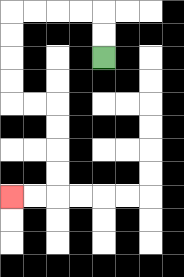{'start': '[4, 2]', 'end': '[0, 8]', 'path_directions': 'U,U,L,L,L,L,D,D,D,D,R,R,D,D,D,D,L,L', 'path_coordinates': '[[4, 2], [4, 1], [4, 0], [3, 0], [2, 0], [1, 0], [0, 0], [0, 1], [0, 2], [0, 3], [0, 4], [1, 4], [2, 4], [2, 5], [2, 6], [2, 7], [2, 8], [1, 8], [0, 8]]'}